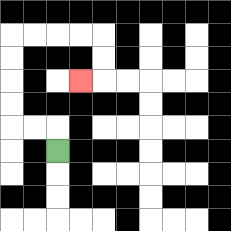{'start': '[2, 6]', 'end': '[3, 3]', 'path_directions': 'U,L,L,U,U,U,U,R,R,R,R,D,D,L', 'path_coordinates': '[[2, 6], [2, 5], [1, 5], [0, 5], [0, 4], [0, 3], [0, 2], [0, 1], [1, 1], [2, 1], [3, 1], [4, 1], [4, 2], [4, 3], [3, 3]]'}